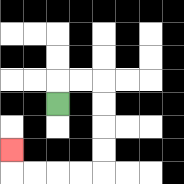{'start': '[2, 4]', 'end': '[0, 6]', 'path_directions': 'U,R,R,D,D,D,D,L,L,L,L,U', 'path_coordinates': '[[2, 4], [2, 3], [3, 3], [4, 3], [4, 4], [4, 5], [4, 6], [4, 7], [3, 7], [2, 7], [1, 7], [0, 7], [0, 6]]'}